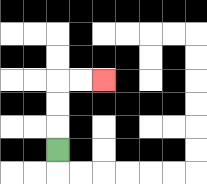{'start': '[2, 6]', 'end': '[4, 3]', 'path_directions': 'U,U,U,R,R', 'path_coordinates': '[[2, 6], [2, 5], [2, 4], [2, 3], [3, 3], [4, 3]]'}